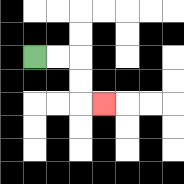{'start': '[1, 2]', 'end': '[4, 4]', 'path_directions': 'R,R,D,D,R', 'path_coordinates': '[[1, 2], [2, 2], [3, 2], [3, 3], [3, 4], [4, 4]]'}